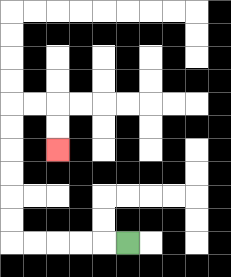{'start': '[5, 10]', 'end': '[2, 6]', 'path_directions': 'L,L,L,L,L,U,U,U,U,U,U,R,R,D,D', 'path_coordinates': '[[5, 10], [4, 10], [3, 10], [2, 10], [1, 10], [0, 10], [0, 9], [0, 8], [0, 7], [0, 6], [0, 5], [0, 4], [1, 4], [2, 4], [2, 5], [2, 6]]'}